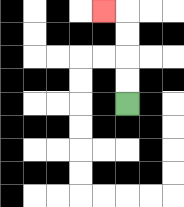{'start': '[5, 4]', 'end': '[4, 0]', 'path_directions': 'U,U,U,U,L', 'path_coordinates': '[[5, 4], [5, 3], [5, 2], [5, 1], [5, 0], [4, 0]]'}